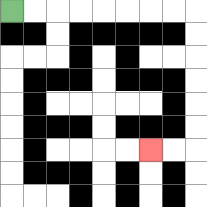{'start': '[0, 0]', 'end': '[6, 6]', 'path_directions': 'R,R,R,R,R,R,R,R,D,D,D,D,D,D,L,L', 'path_coordinates': '[[0, 0], [1, 0], [2, 0], [3, 0], [4, 0], [5, 0], [6, 0], [7, 0], [8, 0], [8, 1], [8, 2], [8, 3], [8, 4], [8, 5], [8, 6], [7, 6], [6, 6]]'}